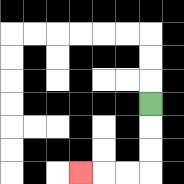{'start': '[6, 4]', 'end': '[3, 7]', 'path_directions': 'D,D,D,L,L,L', 'path_coordinates': '[[6, 4], [6, 5], [6, 6], [6, 7], [5, 7], [4, 7], [3, 7]]'}